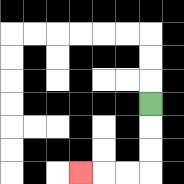{'start': '[6, 4]', 'end': '[3, 7]', 'path_directions': 'D,D,D,L,L,L', 'path_coordinates': '[[6, 4], [6, 5], [6, 6], [6, 7], [5, 7], [4, 7], [3, 7]]'}